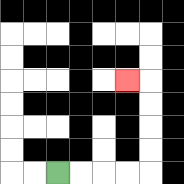{'start': '[2, 7]', 'end': '[5, 3]', 'path_directions': 'R,R,R,R,U,U,U,U,L', 'path_coordinates': '[[2, 7], [3, 7], [4, 7], [5, 7], [6, 7], [6, 6], [6, 5], [6, 4], [6, 3], [5, 3]]'}